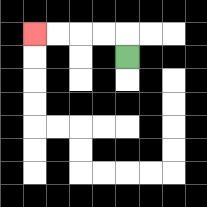{'start': '[5, 2]', 'end': '[1, 1]', 'path_directions': 'U,L,L,L,L', 'path_coordinates': '[[5, 2], [5, 1], [4, 1], [3, 1], [2, 1], [1, 1]]'}